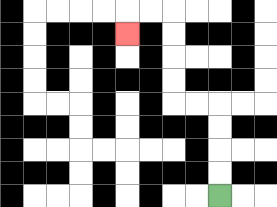{'start': '[9, 8]', 'end': '[5, 1]', 'path_directions': 'U,U,U,U,L,L,U,U,U,U,L,L,D', 'path_coordinates': '[[9, 8], [9, 7], [9, 6], [9, 5], [9, 4], [8, 4], [7, 4], [7, 3], [7, 2], [7, 1], [7, 0], [6, 0], [5, 0], [5, 1]]'}